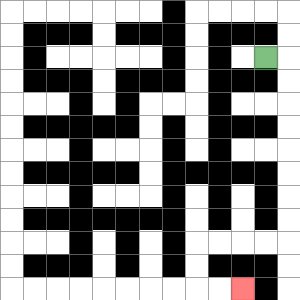{'start': '[11, 2]', 'end': '[10, 12]', 'path_directions': 'R,D,D,D,D,D,D,D,D,L,L,L,L,D,D,R,R', 'path_coordinates': '[[11, 2], [12, 2], [12, 3], [12, 4], [12, 5], [12, 6], [12, 7], [12, 8], [12, 9], [12, 10], [11, 10], [10, 10], [9, 10], [8, 10], [8, 11], [8, 12], [9, 12], [10, 12]]'}